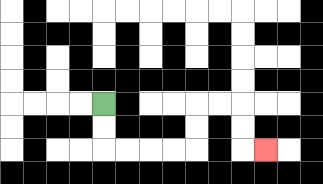{'start': '[4, 4]', 'end': '[11, 6]', 'path_directions': 'D,D,R,R,R,R,U,U,R,R,D,D,R', 'path_coordinates': '[[4, 4], [4, 5], [4, 6], [5, 6], [6, 6], [7, 6], [8, 6], [8, 5], [8, 4], [9, 4], [10, 4], [10, 5], [10, 6], [11, 6]]'}